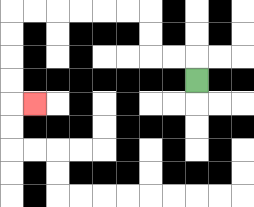{'start': '[8, 3]', 'end': '[1, 4]', 'path_directions': 'U,L,L,U,U,L,L,L,L,L,L,D,D,D,D,R', 'path_coordinates': '[[8, 3], [8, 2], [7, 2], [6, 2], [6, 1], [6, 0], [5, 0], [4, 0], [3, 0], [2, 0], [1, 0], [0, 0], [0, 1], [0, 2], [0, 3], [0, 4], [1, 4]]'}